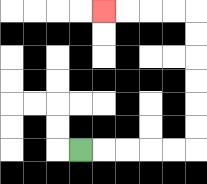{'start': '[3, 6]', 'end': '[4, 0]', 'path_directions': 'R,R,R,R,R,U,U,U,U,U,U,L,L,L,L', 'path_coordinates': '[[3, 6], [4, 6], [5, 6], [6, 6], [7, 6], [8, 6], [8, 5], [8, 4], [8, 3], [8, 2], [8, 1], [8, 0], [7, 0], [6, 0], [5, 0], [4, 0]]'}